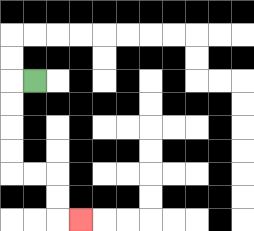{'start': '[1, 3]', 'end': '[3, 9]', 'path_directions': 'L,D,D,D,D,R,R,D,D,R', 'path_coordinates': '[[1, 3], [0, 3], [0, 4], [0, 5], [0, 6], [0, 7], [1, 7], [2, 7], [2, 8], [2, 9], [3, 9]]'}